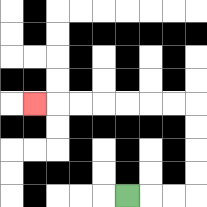{'start': '[5, 8]', 'end': '[1, 4]', 'path_directions': 'R,R,R,U,U,U,U,L,L,L,L,L,L,L', 'path_coordinates': '[[5, 8], [6, 8], [7, 8], [8, 8], [8, 7], [8, 6], [8, 5], [8, 4], [7, 4], [6, 4], [5, 4], [4, 4], [3, 4], [2, 4], [1, 4]]'}